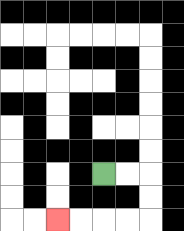{'start': '[4, 7]', 'end': '[2, 9]', 'path_directions': 'R,R,D,D,L,L,L,L', 'path_coordinates': '[[4, 7], [5, 7], [6, 7], [6, 8], [6, 9], [5, 9], [4, 9], [3, 9], [2, 9]]'}